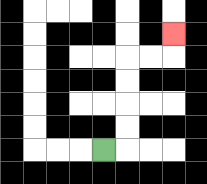{'start': '[4, 6]', 'end': '[7, 1]', 'path_directions': 'R,U,U,U,U,R,R,U', 'path_coordinates': '[[4, 6], [5, 6], [5, 5], [5, 4], [5, 3], [5, 2], [6, 2], [7, 2], [7, 1]]'}